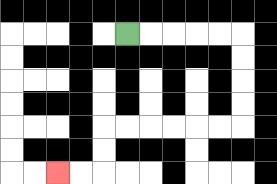{'start': '[5, 1]', 'end': '[2, 7]', 'path_directions': 'R,R,R,R,R,D,D,D,D,L,L,L,L,L,L,D,D,L,L', 'path_coordinates': '[[5, 1], [6, 1], [7, 1], [8, 1], [9, 1], [10, 1], [10, 2], [10, 3], [10, 4], [10, 5], [9, 5], [8, 5], [7, 5], [6, 5], [5, 5], [4, 5], [4, 6], [4, 7], [3, 7], [2, 7]]'}